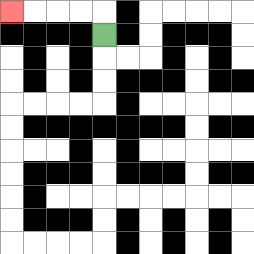{'start': '[4, 1]', 'end': '[0, 0]', 'path_directions': 'U,L,L,L,L', 'path_coordinates': '[[4, 1], [4, 0], [3, 0], [2, 0], [1, 0], [0, 0]]'}